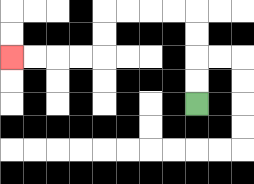{'start': '[8, 4]', 'end': '[0, 2]', 'path_directions': 'U,U,U,U,L,L,L,L,D,D,L,L,L,L', 'path_coordinates': '[[8, 4], [8, 3], [8, 2], [8, 1], [8, 0], [7, 0], [6, 0], [5, 0], [4, 0], [4, 1], [4, 2], [3, 2], [2, 2], [1, 2], [0, 2]]'}